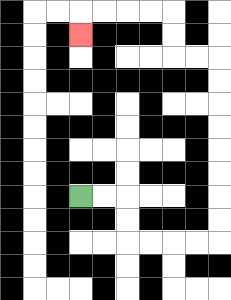{'start': '[3, 8]', 'end': '[3, 1]', 'path_directions': 'R,R,D,D,R,R,R,R,U,U,U,U,U,U,U,U,L,L,U,U,L,L,L,L,D', 'path_coordinates': '[[3, 8], [4, 8], [5, 8], [5, 9], [5, 10], [6, 10], [7, 10], [8, 10], [9, 10], [9, 9], [9, 8], [9, 7], [9, 6], [9, 5], [9, 4], [9, 3], [9, 2], [8, 2], [7, 2], [7, 1], [7, 0], [6, 0], [5, 0], [4, 0], [3, 0], [3, 1]]'}